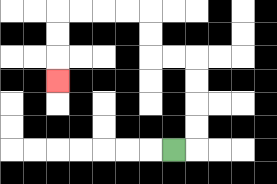{'start': '[7, 6]', 'end': '[2, 3]', 'path_directions': 'R,U,U,U,U,L,L,U,U,L,L,L,L,D,D,D', 'path_coordinates': '[[7, 6], [8, 6], [8, 5], [8, 4], [8, 3], [8, 2], [7, 2], [6, 2], [6, 1], [6, 0], [5, 0], [4, 0], [3, 0], [2, 0], [2, 1], [2, 2], [2, 3]]'}